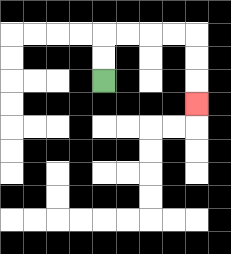{'start': '[4, 3]', 'end': '[8, 4]', 'path_directions': 'U,U,R,R,R,R,D,D,D', 'path_coordinates': '[[4, 3], [4, 2], [4, 1], [5, 1], [6, 1], [7, 1], [8, 1], [8, 2], [8, 3], [8, 4]]'}